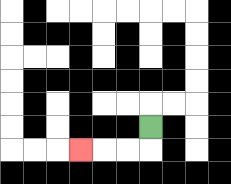{'start': '[6, 5]', 'end': '[3, 6]', 'path_directions': 'D,L,L,L', 'path_coordinates': '[[6, 5], [6, 6], [5, 6], [4, 6], [3, 6]]'}